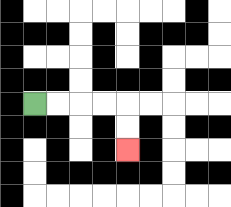{'start': '[1, 4]', 'end': '[5, 6]', 'path_directions': 'R,R,R,R,D,D', 'path_coordinates': '[[1, 4], [2, 4], [3, 4], [4, 4], [5, 4], [5, 5], [5, 6]]'}